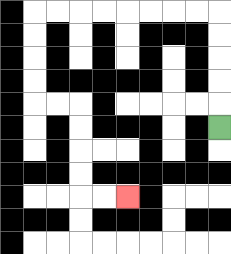{'start': '[9, 5]', 'end': '[5, 8]', 'path_directions': 'U,U,U,U,U,L,L,L,L,L,L,L,L,D,D,D,D,R,R,D,D,D,D,R,R', 'path_coordinates': '[[9, 5], [9, 4], [9, 3], [9, 2], [9, 1], [9, 0], [8, 0], [7, 0], [6, 0], [5, 0], [4, 0], [3, 0], [2, 0], [1, 0], [1, 1], [1, 2], [1, 3], [1, 4], [2, 4], [3, 4], [3, 5], [3, 6], [3, 7], [3, 8], [4, 8], [5, 8]]'}